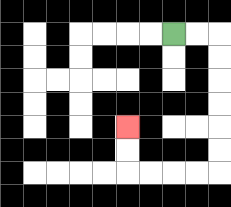{'start': '[7, 1]', 'end': '[5, 5]', 'path_directions': 'R,R,D,D,D,D,D,D,L,L,L,L,U,U', 'path_coordinates': '[[7, 1], [8, 1], [9, 1], [9, 2], [9, 3], [9, 4], [9, 5], [9, 6], [9, 7], [8, 7], [7, 7], [6, 7], [5, 7], [5, 6], [5, 5]]'}